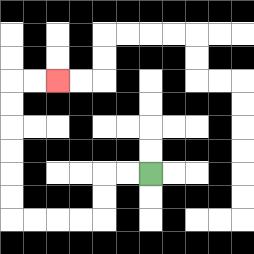{'start': '[6, 7]', 'end': '[2, 3]', 'path_directions': 'L,L,D,D,L,L,L,L,U,U,U,U,U,U,R,R', 'path_coordinates': '[[6, 7], [5, 7], [4, 7], [4, 8], [4, 9], [3, 9], [2, 9], [1, 9], [0, 9], [0, 8], [0, 7], [0, 6], [0, 5], [0, 4], [0, 3], [1, 3], [2, 3]]'}